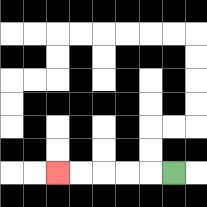{'start': '[7, 7]', 'end': '[2, 7]', 'path_directions': 'L,L,L,L,L', 'path_coordinates': '[[7, 7], [6, 7], [5, 7], [4, 7], [3, 7], [2, 7]]'}